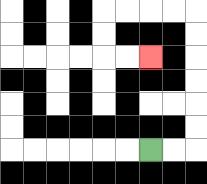{'start': '[6, 6]', 'end': '[6, 2]', 'path_directions': 'R,R,U,U,U,U,U,U,L,L,L,L,D,D,R,R', 'path_coordinates': '[[6, 6], [7, 6], [8, 6], [8, 5], [8, 4], [8, 3], [8, 2], [8, 1], [8, 0], [7, 0], [6, 0], [5, 0], [4, 0], [4, 1], [4, 2], [5, 2], [6, 2]]'}